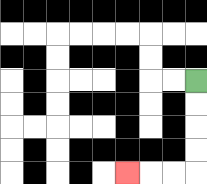{'start': '[8, 3]', 'end': '[5, 7]', 'path_directions': 'D,D,D,D,L,L,L', 'path_coordinates': '[[8, 3], [8, 4], [8, 5], [8, 6], [8, 7], [7, 7], [6, 7], [5, 7]]'}